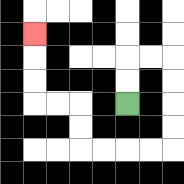{'start': '[5, 4]', 'end': '[1, 1]', 'path_directions': 'U,U,R,R,D,D,D,D,L,L,L,L,U,U,L,L,U,U,U', 'path_coordinates': '[[5, 4], [5, 3], [5, 2], [6, 2], [7, 2], [7, 3], [7, 4], [7, 5], [7, 6], [6, 6], [5, 6], [4, 6], [3, 6], [3, 5], [3, 4], [2, 4], [1, 4], [1, 3], [1, 2], [1, 1]]'}